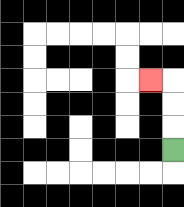{'start': '[7, 6]', 'end': '[6, 3]', 'path_directions': 'U,U,U,L', 'path_coordinates': '[[7, 6], [7, 5], [7, 4], [7, 3], [6, 3]]'}